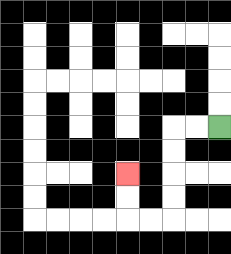{'start': '[9, 5]', 'end': '[5, 7]', 'path_directions': 'L,L,D,D,D,D,L,L,U,U', 'path_coordinates': '[[9, 5], [8, 5], [7, 5], [7, 6], [7, 7], [7, 8], [7, 9], [6, 9], [5, 9], [5, 8], [5, 7]]'}